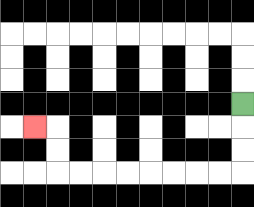{'start': '[10, 4]', 'end': '[1, 5]', 'path_directions': 'D,D,D,L,L,L,L,L,L,L,L,U,U,L', 'path_coordinates': '[[10, 4], [10, 5], [10, 6], [10, 7], [9, 7], [8, 7], [7, 7], [6, 7], [5, 7], [4, 7], [3, 7], [2, 7], [2, 6], [2, 5], [1, 5]]'}